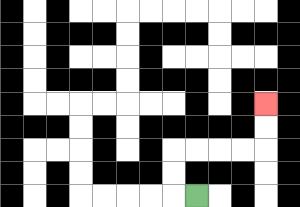{'start': '[8, 8]', 'end': '[11, 4]', 'path_directions': 'L,U,U,R,R,R,R,U,U', 'path_coordinates': '[[8, 8], [7, 8], [7, 7], [7, 6], [8, 6], [9, 6], [10, 6], [11, 6], [11, 5], [11, 4]]'}